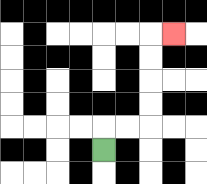{'start': '[4, 6]', 'end': '[7, 1]', 'path_directions': 'U,R,R,U,U,U,U,R', 'path_coordinates': '[[4, 6], [4, 5], [5, 5], [6, 5], [6, 4], [6, 3], [6, 2], [6, 1], [7, 1]]'}